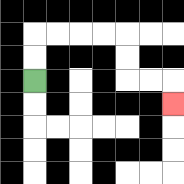{'start': '[1, 3]', 'end': '[7, 4]', 'path_directions': 'U,U,R,R,R,R,D,D,R,R,D', 'path_coordinates': '[[1, 3], [1, 2], [1, 1], [2, 1], [3, 1], [4, 1], [5, 1], [5, 2], [5, 3], [6, 3], [7, 3], [7, 4]]'}